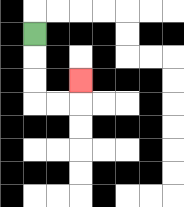{'start': '[1, 1]', 'end': '[3, 3]', 'path_directions': 'D,D,D,R,R,U', 'path_coordinates': '[[1, 1], [1, 2], [1, 3], [1, 4], [2, 4], [3, 4], [3, 3]]'}